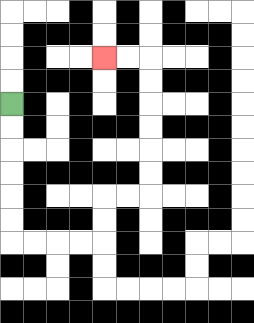{'start': '[0, 4]', 'end': '[4, 2]', 'path_directions': 'D,D,D,D,D,D,R,R,R,R,U,U,R,R,U,U,U,U,U,U,L,L', 'path_coordinates': '[[0, 4], [0, 5], [0, 6], [0, 7], [0, 8], [0, 9], [0, 10], [1, 10], [2, 10], [3, 10], [4, 10], [4, 9], [4, 8], [5, 8], [6, 8], [6, 7], [6, 6], [6, 5], [6, 4], [6, 3], [6, 2], [5, 2], [4, 2]]'}